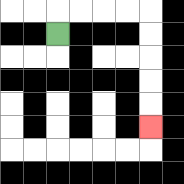{'start': '[2, 1]', 'end': '[6, 5]', 'path_directions': 'U,R,R,R,R,D,D,D,D,D', 'path_coordinates': '[[2, 1], [2, 0], [3, 0], [4, 0], [5, 0], [6, 0], [6, 1], [6, 2], [6, 3], [6, 4], [6, 5]]'}